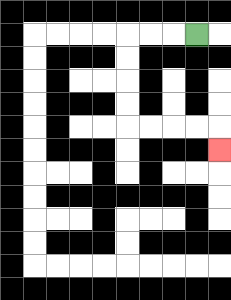{'start': '[8, 1]', 'end': '[9, 6]', 'path_directions': 'L,L,L,D,D,D,D,R,R,R,R,D', 'path_coordinates': '[[8, 1], [7, 1], [6, 1], [5, 1], [5, 2], [5, 3], [5, 4], [5, 5], [6, 5], [7, 5], [8, 5], [9, 5], [9, 6]]'}